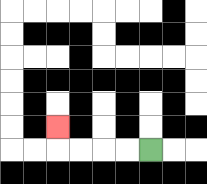{'start': '[6, 6]', 'end': '[2, 5]', 'path_directions': 'L,L,L,L,U', 'path_coordinates': '[[6, 6], [5, 6], [4, 6], [3, 6], [2, 6], [2, 5]]'}